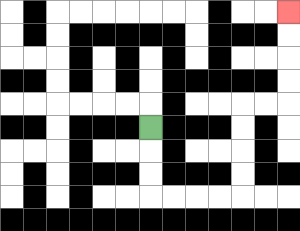{'start': '[6, 5]', 'end': '[12, 0]', 'path_directions': 'D,D,D,R,R,R,R,U,U,U,U,R,R,U,U,U,U', 'path_coordinates': '[[6, 5], [6, 6], [6, 7], [6, 8], [7, 8], [8, 8], [9, 8], [10, 8], [10, 7], [10, 6], [10, 5], [10, 4], [11, 4], [12, 4], [12, 3], [12, 2], [12, 1], [12, 0]]'}